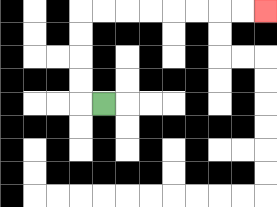{'start': '[4, 4]', 'end': '[11, 0]', 'path_directions': 'L,U,U,U,U,R,R,R,R,R,R,R,R', 'path_coordinates': '[[4, 4], [3, 4], [3, 3], [3, 2], [3, 1], [3, 0], [4, 0], [5, 0], [6, 0], [7, 0], [8, 0], [9, 0], [10, 0], [11, 0]]'}